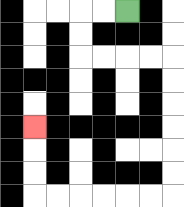{'start': '[5, 0]', 'end': '[1, 5]', 'path_directions': 'L,L,D,D,R,R,R,R,D,D,D,D,D,D,L,L,L,L,L,L,U,U,U', 'path_coordinates': '[[5, 0], [4, 0], [3, 0], [3, 1], [3, 2], [4, 2], [5, 2], [6, 2], [7, 2], [7, 3], [7, 4], [7, 5], [7, 6], [7, 7], [7, 8], [6, 8], [5, 8], [4, 8], [3, 8], [2, 8], [1, 8], [1, 7], [1, 6], [1, 5]]'}